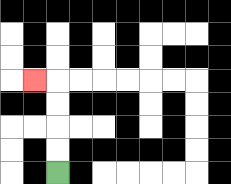{'start': '[2, 7]', 'end': '[1, 3]', 'path_directions': 'U,U,U,U,L', 'path_coordinates': '[[2, 7], [2, 6], [2, 5], [2, 4], [2, 3], [1, 3]]'}